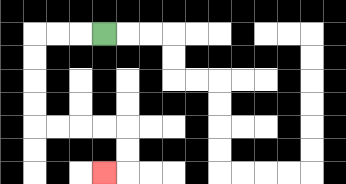{'start': '[4, 1]', 'end': '[4, 7]', 'path_directions': 'L,L,L,D,D,D,D,R,R,R,R,D,D,L', 'path_coordinates': '[[4, 1], [3, 1], [2, 1], [1, 1], [1, 2], [1, 3], [1, 4], [1, 5], [2, 5], [3, 5], [4, 5], [5, 5], [5, 6], [5, 7], [4, 7]]'}